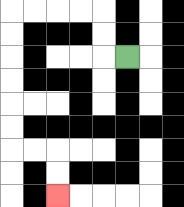{'start': '[5, 2]', 'end': '[2, 8]', 'path_directions': 'L,U,U,L,L,L,L,D,D,D,D,D,D,R,R,D,D', 'path_coordinates': '[[5, 2], [4, 2], [4, 1], [4, 0], [3, 0], [2, 0], [1, 0], [0, 0], [0, 1], [0, 2], [0, 3], [0, 4], [0, 5], [0, 6], [1, 6], [2, 6], [2, 7], [2, 8]]'}